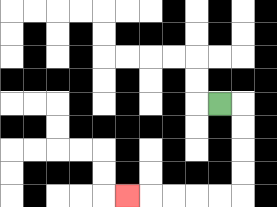{'start': '[9, 4]', 'end': '[5, 8]', 'path_directions': 'R,D,D,D,D,L,L,L,L,L', 'path_coordinates': '[[9, 4], [10, 4], [10, 5], [10, 6], [10, 7], [10, 8], [9, 8], [8, 8], [7, 8], [6, 8], [5, 8]]'}